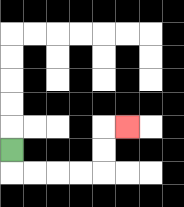{'start': '[0, 6]', 'end': '[5, 5]', 'path_directions': 'D,R,R,R,R,U,U,R', 'path_coordinates': '[[0, 6], [0, 7], [1, 7], [2, 7], [3, 7], [4, 7], [4, 6], [4, 5], [5, 5]]'}